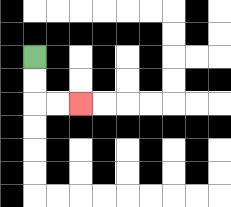{'start': '[1, 2]', 'end': '[3, 4]', 'path_directions': 'D,D,R,R', 'path_coordinates': '[[1, 2], [1, 3], [1, 4], [2, 4], [3, 4]]'}